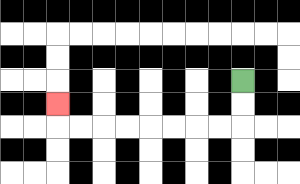{'start': '[10, 3]', 'end': '[2, 4]', 'path_directions': 'D,D,L,L,L,L,L,L,L,L,U', 'path_coordinates': '[[10, 3], [10, 4], [10, 5], [9, 5], [8, 5], [7, 5], [6, 5], [5, 5], [4, 5], [3, 5], [2, 5], [2, 4]]'}